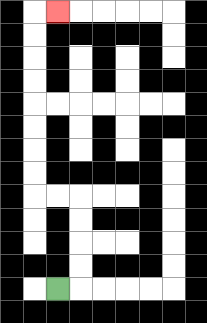{'start': '[2, 12]', 'end': '[2, 0]', 'path_directions': 'R,U,U,U,U,L,L,U,U,U,U,U,U,U,U,R', 'path_coordinates': '[[2, 12], [3, 12], [3, 11], [3, 10], [3, 9], [3, 8], [2, 8], [1, 8], [1, 7], [1, 6], [1, 5], [1, 4], [1, 3], [1, 2], [1, 1], [1, 0], [2, 0]]'}